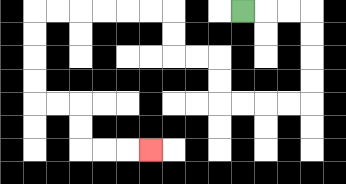{'start': '[10, 0]', 'end': '[6, 6]', 'path_directions': 'R,R,R,D,D,D,D,L,L,L,L,U,U,L,L,U,U,L,L,L,L,L,L,D,D,D,D,R,R,D,D,R,R,R', 'path_coordinates': '[[10, 0], [11, 0], [12, 0], [13, 0], [13, 1], [13, 2], [13, 3], [13, 4], [12, 4], [11, 4], [10, 4], [9, 4], [9, 3], [9, 2], [8, 2], [7, 2], [7, 1], [7, 0], [6, 0], [5, 0], [4, 0], [3, 0], [2, 0], [1, 0], [1, 1], [1, 2], [1, 3], [1, 4], [2, 4], [3, 4], [3, 5], [3, 6], [4, 6], [5, 6], [6, 6]]'}